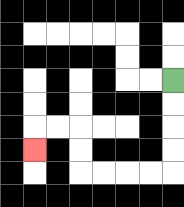{'start': '[7, 3]', 'end': '[1, 6]', 'path_directions': 'D,D,D,D,L,L,L,L,U,U,L,L,D', 'path_coordinates': '[[7, 3], [7, 4], [7, 5], [7, 6], [7, 7], [6, 7], [5, 7], [4, 7], [3, 7], [3, 6], [3, 5], [2, 5], [1, 5], [1, 6]]'}